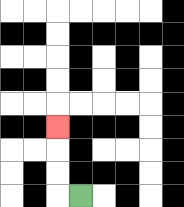{'start': '[3, 8]', 'end': '[2, 5]', 'path_directions': 'L,U,U,U', 'path_coordinates': '[[3, 8], [2, 8], [2, 7], [2, 6], [2, 5]]'}